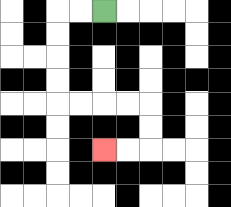{'start': '[4, 0]', 'end': '[4, 6]', 'path_directions': 'L,L,D,D,D,D,R,R,R,R,D,D,L,L', 'path_coordinates': '[[4, 0], [3, 0], [2, 0], [2, 1], [2, 2], [2, 3], [2, 4], [3, 4], [4, 4], [5, 4], [6, 4], [6, 5], [6, 6], [5, 6], [4, 6]]'}